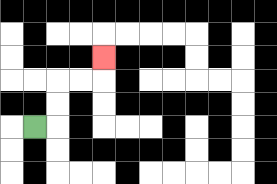{'start': '[1, 5]', 'end': '[4, 2]', 'path_directions': 'R,U,U,R,R,U', 'path_coordinates': '[[1, 5], [2, 5], [2, 4], [2, 3], [3, 3], [4, 3], [4, 2]]'}